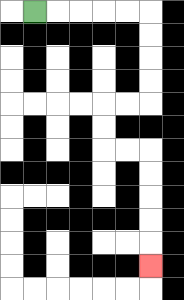{'start': '[1, 0]', 'end': '[6, 11]', 'path_directions': 'R,R,R,R,R,D,D,D,D,L,L,D,D,R,R,D,D,D,D,D', 'path_coordinates': '[[1, 0], [2, 0], [3, 0], [4, 0], [5, 0], [6, 0], [6, 1], [6, 2], [6, 3], [6, 4], [5, 4], [4, 4], [4, 5], [4, 6], [5, 6], [6, 6], [6, 7], [6, 8], [6, 9], [6, 10], [6, 11]]'}